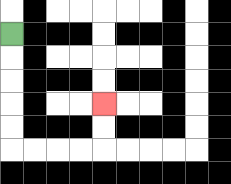{'start': '[0, 1]', 'end': '[4, 4]', 'path_directions': 'D,D,D,D,D,R,R,R,R,U,U', 'path_coordinates': '[[0, 1], [0, 2], [0, 3], [0, 4], [0, 5], [0, 6], [1, 6], [2, 6], [3, 6], [4, 6], [4, 5], [4, 4]]'}